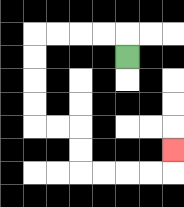{'start': '[5, 2]', 'end': '[7, 6]', 'path_directions': 'U,L,L,L,L,D,D,D,D,R,R,D,D,R,R,R,R,U', 'path_coordinates': '[[5, 2], [5, 1], [4, 1], [3, 1], [2, 1], [1, 1], [1, 2], [1, 3], [1, 4], [1, 5], [2, 5], [3, 5], [3, 6], [3, 7], [4, 7], [5, 7], [6, 7], [7, 7], [7, 6]]'}